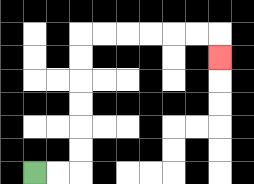{'start': '[1, 7]', 'end': '[9, 2]', 'path_directions': 'R,R,U,U,U,U,U,U,R,R,R,R,R,R,D', 'path_coordinates': '[[1, 7], [2, 7], [3, 7], [3, 6], [3, 5], [3, 4], [3, 3], [3, 2], [3, 1], [4, 1], [5, 1], [6, 1], [7, 1], [8, 1], [9, 1], [9, 2]]'}